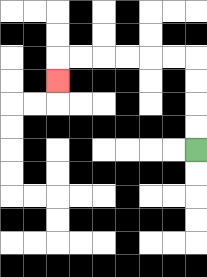{'start': '[8, 6]', 'end': '[2, 3]', 'path_directions': 'U,U,U,U,L,L,L,L,L,L,D', 'path_coordinates': '[[8, 6], [8, 5], [8, 4], [8, 3], [8, 2], [7, 2], [6, 2], [5, 2], [4, 2], [3, 2], [2, 2], [2, 3]]'}